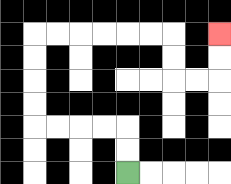{'start': '[5, 7]', 'end': '[9, 1]', 'path_directions': 'U,U,L,L,L,L,U,U,U,U,R,R,R,R,R,R,D,D,R,R,U,U', 'path_coordinates': '[[5, 7], [5, 6], [5, 5], [4, 5], [3, 5], [2, 5], [1, 5], [1, 4], [1, 3], [1, 2], [1, 1], [2, 1], [3, 1], [4, 1], [5, 1], [6, 1], [7, 1], [7, 2], [7, 3], [8, 3], [9, 3], [9, 2], [9, 1]]'}